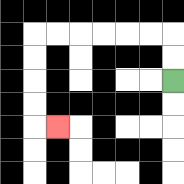{'start': '[7, 3]', 'end': '[2, 5]', 'path_directions': 'U,U,L,L,L,L,L,L,D,D,D,D,R', 'path_coordinates': '[[7, 3], [7, 2], [7, 1], [6, 1], [5, 1], [4, 1], [3, 1], [2, 1], [1, 1], [1, 2], [1, 3], [1, 4], [1, 5], [2, 5]]'}